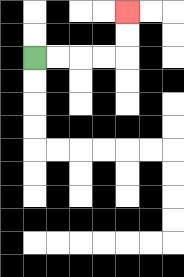{'start': '[1, 2]', 'end': '[5, 0]', 'path_directions': 'R,R,R,R,U,U', 'path_coordinates': '[[1, 2], [2, 2], [3, 2], [4, 2], [5, 2], [5, 1], [5, 0]]'}